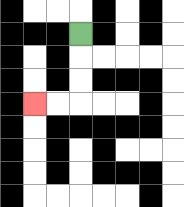{'start': '[3, 1]', 'end': '[1, 4]', 'path_directions': 'D,D,D,L,L', 'path_coordinates': '[[3, 1], [3, 2], [3, 3], [3, 4], [2, 4], [1, 4]]'}